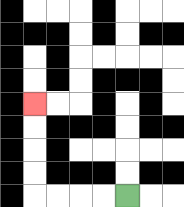{'start': '[5, 8]', 'end': '[1, 4]', 'path_directions': 'L,L,L,L,U,U,U,U', 'path_coordinates': '[[5, 8], [4, 8], [3, 8], [2, 8], [1, 8], [1, 7], [1, 6], [1, 5], [1, 4]]'}